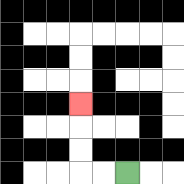{'start': '[5, 7]', 'end': '[3, 4]', 'path_directions': 'L,L,U,U,U', 'path_coordinates': '[[5, 7], [4, 7], [3, 7], [3, 6], [3, 5], [3, 4]]'}